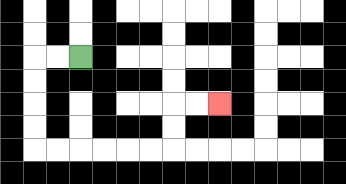{'start': '[3, 2]', 'end': '[9, 4]', 'path_directions': 'L,L,D,D,D,D,R,R,R,R,R,R,U,U,R,R', 'path_coordinates': '[[3, 2], [2, 2], [1, 2], [1, 3], [1, 4], [1, 5], [1, 6], [2, 6], [3, 6], [4, 6], [5, 6], [6, 6], [7, 6], [7, 5], [7, 4], [8, 4], [9, 4]]'}